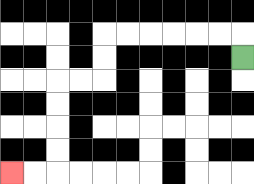{'start': '[10, 2]', 'end': '[0, 7]', 'path_directions': 'U,L,L,L,L,L,L,D,D,L,L,D,D,D,D,L,L', 'path_coordinates': '[[10, 2], [10, 1], [9, 1], [8, 1], [7, 1], [6, 1], [5, 1], [4, 1], [4, 2], [4, 3], [3, 3], [2, 3], [2, 4], [2, 5], [2, 6], [2, 7], [1, 7], [0, 7]]'}